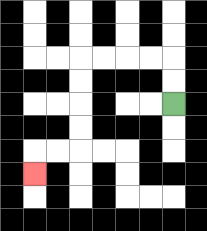{'start': '[7, 4]', 'end': '[1, 7]', 'path_directions': 'U,U,L,L,L,L,D,D,D,D,L,L,D', 'path_coordinates': '[[7, 4], [7, 3], [7, 2], [6, 2], [5, 2], [4, 2], [3, 2], [3, 3], [3, 4], [3, 5], [3, 6], [2, 6], [1, 6], [1, 7]]'}